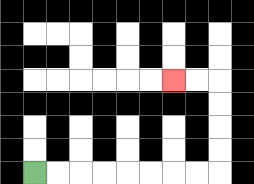{'start': '[1, 7]', 'end': '[7, 3]', 'path_directions': 'R,R,R,R,R,R,R,R,U,U,U,U,L,L', 'path_coordinates': '[[1, 7], [2, 7], [3, 7], [4, 7], [5, 7], [6, 7], [7, 7], [8, 7], [9, 7], [9, 6], [9, 5], [9, 4], [9, 3], [8, 3], [7, 3]]'}